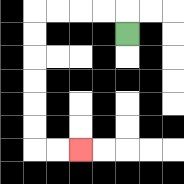{'start': '[5, 1]', 'end': '[3, 6]', 'path_directions': 'U,L,L,L,L,D,D,D,D,D,D,R,R', 'path_coordinates': '[[5, 1], [5, 0], [4, 0], [3, 0], [2, 0], [1, 0], [1, 1], [1, 2], [1, 3], [1, 4], [1, 5], [1, 6], [2, 6], [3, 6]]'}